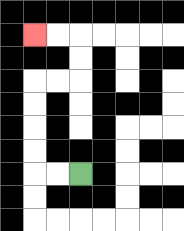{'start': '[3, 7]', 'end': '[1, 1]', 'path_directions': 'L,L,U,U,U,U,R,R,U,U,L,L', 'path_coordinates': '[[3, 7], [2, 7], [1, 7], [1, 6], [1, 5], [1, 4], [1, 3], [2, 3], [3, 3], [3, 2], [3, 1], [2, 1], [1, 1]]'}